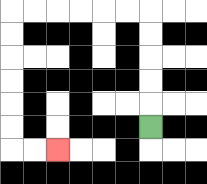{'start': '[6, 5]', 'end': '[2, 6]', 'path_directions': 'U,U,U,U,U,L,L,L,L,L,L,D,D,D,D,D,D,R,R', 'path_coordinates': '[[6, 5], [6, 4], [6, 3], [6, 2], [6, 1], [6, 0], [5, 0], [4, 0], [3, 0], [2, 0], [1, 0], [0, 0], [0, 1], [0, 2], [0, 3], [0, 4], [0, 5], [0, 6], [1, 6], [2, 6]]'}